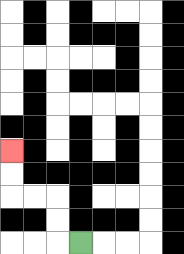{'start': '[3, 10]', 'end': '[0, 6]', 'path_directions': 'L,U,U,L,L,U,U', 'path_coordinates': '[[3, 10], [2, 10], [2, 9], [2, 8], [1, 8], [0, 8], [0, 7], [0, 6]]'}